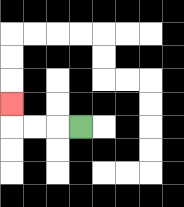{'start': '[3, 5]', 'end': '[0, 4]', 'path_directions': 'L,L,L,U', 'path_coordinates': '[[3, 5], [2, 5], [1, 5], [0, 5], [0, 4]]'}